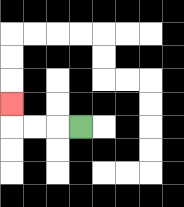{'start': '[3, 5]', 'end': '[0, 4]', 'path_directions': 'L,L,L,U', 'path_coordinates': '[[3, 5], [2, 5], [1, 5], [0, 5], [0, 4]]'}